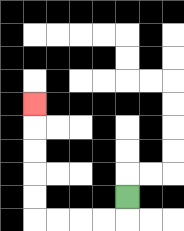{'start': '[5, 8]', 'end': '[1, 4]', 'path_directions': 'D,L,L,L,L,U,U,U,U,U', 'path_coordinates': '[[5, 8], [5, 9], [4, 9], [3, 9], [2, 9], [1, 9], [1, 8], [1, 7], [1, 6], [1, 5], [1, 4]]'}